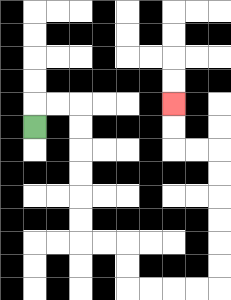{'start': '[1, 5]', 'end': '[7, 4]', 'path_directions': 'U,R,R,D,D,D,D,D,D,R,R,D,D,R,R,R,R,U,U,U,U,U,U,L,L,U,U', 'path_coordinates': '[[1, 5], [1, 4], [2, 4], [3, 4], [3, 5], [3, 6], [3, 7], [3, 8], [3, 9], [3, 10], [4, 10], [5, 10], [5, 11], [5, 12], [6, 12], [7, 12], [8, 12], [9, 12], [9, 11], [9, 10], [9, 9], [9, 8], [9, 7], [9, 6], [8, 6], [7, 6], [7, 5], [7, 4]]'}